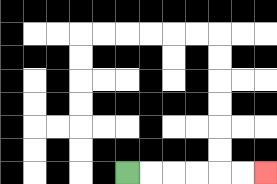{'start': '[5, 7]', 'end': '[11, 7]', 'path_directions': 'R,R,R,R,R,R', 'path_coordinates': '[[5, 7], [6, 7], [7, 7], [8, 7], [9, 7], [10, 7], [11, 7]]'}